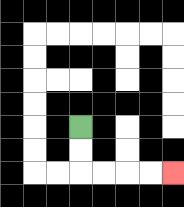{'start': '[3, 5]', 'end': '[7, 7]', 'path_directions': 'D,D,R,R,R,R', 'path_coordinates': '[[3, 5], [3, 6], [3, 7], [4, 7], [5, 7], [6, 7], [7, 7]]'}